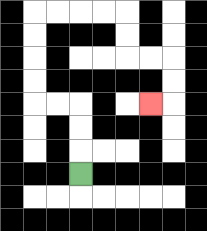{'start': '[3, 7]', 'end': '[6, 4]', 'path_directions': 'U,U,U,L,L,U,U,U,U,R,R,R,R,D,D,R,R,D,D,L', 'path_coordinates': '[[3, 7], [3, 6], [3, 5], [3, 4], [2, 4], [1, 4], [1, 3], [1, 2], [1, 1], [1, 0], [2, 0], [3, 0], [4, 0], [5, 0], [5, 1], [5, 2], [6, 2], [7, 2], [7, 3], [7, 4], [6, 4]]'}